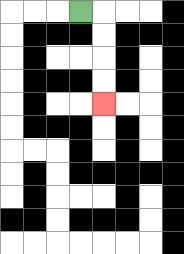{'start': '[3, 0]', 'end': '[4, 4]', 'path_directions': 'R,D,D,D,D', 'path_coordinates': '[[3, 0], [4, 0], [4, 1], [4, 2], [4, 3], [4, 4]]'}